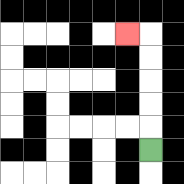{'start': '[6, 6]', 'end': '[5, 1]', 'path_directions': 'U,U,U,U,U,L', 'path_coordinates': '[[6, 6], [6, 5], [6, 4], [6, 3], [6, 2], [6, 1], [5, 1]]'}